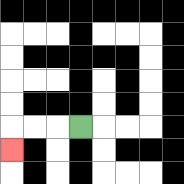{'start': '[3, 5]', 'end': '[0, 6]', 'path_directions': 'L,L,L,D', 'path_coordinates': '[[3, 5], [2, 5], [1, 5], [0, 5], [0, 6]]'}